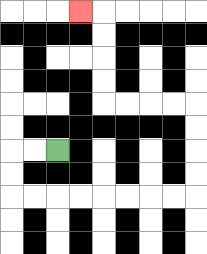{'start': '[2, 6]', 'end': '[3, 0]', 'path_directions': 'L,L,D,D,R,R,R,R,R,R,R,R,U,U,U,U,L,L,L,L,U,U,U,U,L', 'path_coordinates': '[[2, 6], [1, 6], [0, 6], [0, 7], [0, 8], [1, 8], [2, 8], [3, 8], [4, 8], [5, 8], [6, 8], [7, 8], [8, 8], [8, 7], [8, 6], [8, 5], [8, 4], [7, 4], [6, 4], [5, 4], [4, 4], [4, 3], [4, 2], [4, 1], [4, 0], [3, 0]]'}